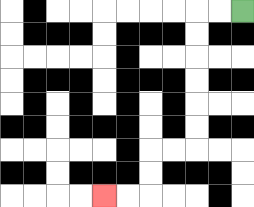{'start': '[10, 0]', 'end': '[4, 8]', 'path_directions': 'L,L,D,D,D,D,D,D,L,L,D,D,L,L', 'path_coordinates': '[[10, 0], [9, 0], [8, 0], [8, 1], [8, 2], [8, 3], [8, 4], [8, 5], [8, 6], [7, 6], [6, 6], [6, 7], [6, 8], [5, 8], [4, 8]]'}